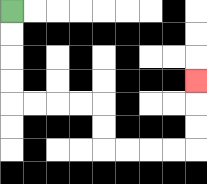{'start': '[0, 0]', 'end': '[8, 3]', 'path_directions': 'D,D,D,D,R,R,R,R,D,D,R,R,R,R,U,U,U', 'path_coordinates': '[[0, 0], [0, 1], [0, 2], [0, 3], [0, 4], [1, 4], [2, 4], [3, 4], [4, 4], [4, 5], [4, 6], [5, 6], [6, 6], [7, 6], [8, 6], [8, 5], [8, 4], [8, 3]]'}